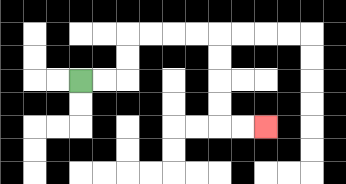{'start': '[3, 3]', 'end': '[11, 5]', 'path_directions': 'R,R,U,U,R,R,R,R,D,D,D,D,R,R', 'path_coordinates': '[[3, 3], [4, 3], [5, 3], [5, 2], [5, 1], [6, 1], [7, 1], [8, 1], [9, 1], [9, 2], [9, 3], [9, 4], [9, 5], [10, 5], [11, 5]]'}